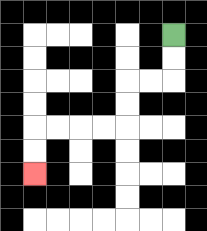{'start': '[7, 1]', 'end': '[1, 7]', 'path_directions': 'D,D,L,L,D,D,L,L,L,L,D,D', 'path_coordinates': '[[7, 1], [7, 2], [7, 3], [6, 3], [5, 3], [5, 4], [5, 5], [4, 5], [3, 5], [2, 5], [1, 5], [1, 6], [1, 7]]'}